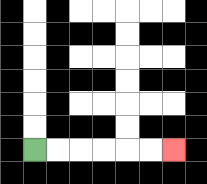{'start': '[1, 6]', 'end': '[7, 6]', 'path_directions': 'R,R,R,R,R,R', 'path_coordinates': '[[1, 6], [2, 6], [3, 6], [4, 6], [5, 6], [6, 6], [7, 6]]'}